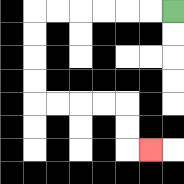{'start': '[7, 0]', 'end': '[6, 6]', 'path_directions': 'L,L,L,L,L,L,D,D,D,D,R,R,R,R,D,D,R', 'path_coordinates': '[[7, 0], [6, 0], [5, 0], [4, 0], [3, 0], [2, 0], [1, 0], [1, 1], [1, 2], [1, 3], [1, 4], [2, 4], [3, 4], [4, 4], [5, 4], [5, 5], [5, 6], [6, 6]]'}